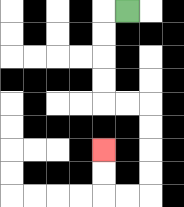{'start': '[5, 0]', 'end': '[4, 6]', 'path_directions': 'L,D,D,D,D,R,R,D,D,D,D,L,L,U,U', 'path_coordinates': '[[5, 0], [4, 0], [4, 1], [4, 2], [4, 3], [4, 4], [5, 4], [6, 4], [6, 5], [6, 6], [6, 7], [6, 8], [5, 8], [4, 8], [4, 7], [4, 6]]'}